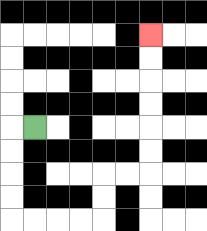{'start': '[1, 5]', 'end': '[6, 1]', 'path_directions': 'L,D,D,D,D,R,R,R,R,U,U,R,R,U,U,U,U,U,U', 'path_coordinates': '[[1, 5], [0, 5], [0, 6], [0, 7], [0, 8], [0, 9], [1, 9], [2, 9], [3, 9], [4, 9], [4, 8], [4, 7], [5, 7], [6, 7], [6, 6], [6, 5], [6, 4], [6, 3], [6, 2], [6, 1]]'}